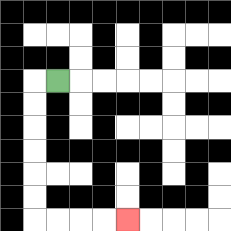{'start': '[2, 3]', 'end': '[5, 9]', 'path_directions': 'L,D,D,D,D,D,D,R,R,R,R', 'path_coordinates': '[[2, 3], [1, 3], [1, 4], [1, 5], [1, 6], [1, 7], [1, 8], [1, 9], [2, 9], [3, 9], [4, 9], [5, 9]]'}